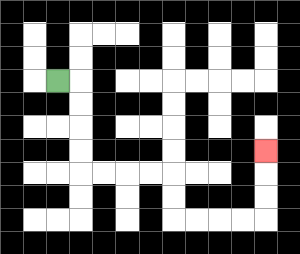{'start': '[2, 3]', 'end': '[11, 6]', 'path_directions': 'R,D,D,D,D,R,R,R,R,D,D,R,R,R,R,U,U,U', 'path_coordinates': '[[2, 3], [3, 3], [3, 4], [3, 5], [3, 6], [3, 7], [4, 7], [5, 7], [6, 7], [7, 7], [7, 8], [7, 9], [8, 9], [9, 9], [10, 9], [11, 9], [11, 8], [11, 7], [11, 6]]'}